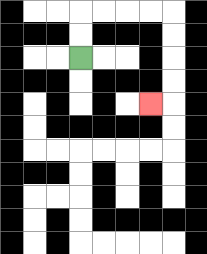{'start': '[3, 2]', 'end': '[6, 4]', 'path_directions': 'U,U,R,R,R,R,D,D,D,D,L', 'path_coordinates': '[[3, 2], [3, 1], [3, 0], [4, 0], [5, 0], [6, 0], [7, 0], [7, 1], [7, 2], [7, 3], [7, 4], [6, 4]]'}